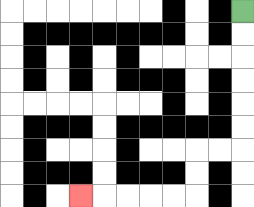{'start': '[10, 0]', 'end': '[3, 8]', 'path_directions': 'D,D,D,D,D,D,L,L,D,D,L,L,L,L,L', 'path_coordinates': '[[10, 0], [10, 1], [10, 2], [10, 3], [10, 4], [10, 5], [10, 6], [9, 6], [8, 6], [8, 7], [8, 8], [7, 8], [6, 8], [5, 8], [4, 8], [3, 8]]'}